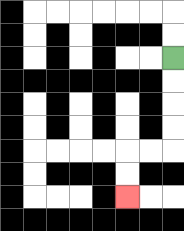{'start': '[7, 2]', 'end': '[5, 8]', 'path_directions': 'D,D,D,D,L,L,D,D', 'path_coordinates': '[[7, 2], [7, 3], [7, 4], [7, 5], [7, 6], [6, 6], [5, 6], [5, 7], [5, 8]]'}